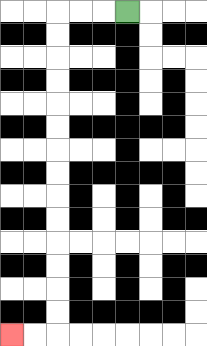{'start': '[5, 0]', 'end': '[0, 14]', 'path_directions': 'L,L,L,D,D,D,D,D,D,D,D,D,D,D,D,D,D,L,L', 'path_coordinates': '[[5, 0], [4, 0], [3, 0], [2, 0], [2, 1], [2, 2], [2, 3], [2, 4], [2, 5], [2, 6], [2, 7], [2, 8], [2, 9], [2, 10], [2, 11], [2, 12], [2, 13], [2, 14], [1, 14], [0, 14]]'}